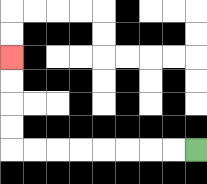{'start': '[8, 6]', 'end': '[0, 2]', 'path_directions': 'L,L,L,L,L,L,L,L,U,U,U,U', 'path_coordinates': '[[8, 6], [7, 6], [6, 6], [5, 6], [4, 6], [3, 6], [2, 6], [1, 6], [0, 6], [0, 5], [0, 4], [0, 3], [0, 2]]'}